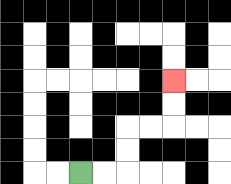{'start': '[3, 7]', 'end': '[7, 3]', 'path_directions': 'R,R,U,U,R,R,U,U', 'path_coordinates': '[[3, 7], [4, 7], [5, 7], [5, 6], [5, 5], [6, 5], [7, 5], [7, 4], [7, 3]]'}